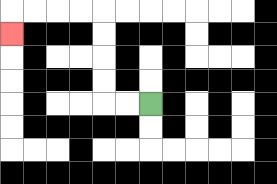{'start': '[6, 4]', 'end': '[0, 1]', 'path_directions': 'L,L,U,U,U,U,L,L,L,L,D', 'path_coordinates': '[[6, 4], [5, 4], [4, 4], [4, 3], [4, 2], [4, 1], [4, 0], [3, 0], [2, 0], [1, 0], [0, 0], [0, 1]]'}